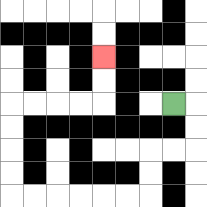{'start': '[7, 4]', 'end': '[4, 2]', 'path_directions': 'R,D,D,L,L,D,D,L,L,L,L,L,L,U,U,U,U,R,R,R,R,U,U', 'path_coordinates': '[[7, 4], [8, 4], [8, 5], [8, 6], [7, 6], [6, 6], [6, 7], [6, 8], [5, 8], [4, 8], [3, 8], [2, 8], [1, 8], [0, 8], [0, 7], [0, 6], [0, 5], [0, 4], [1, 4], [2, 4], [3, 4], [4, 4], [4, 3], [4, 2]]'}